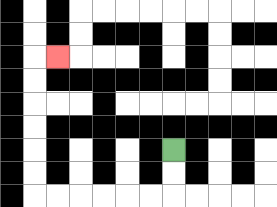{'start': '[7, 6]', 'end': '[2, 2]', 'path_directions': 'D,D,L,L,L,L,L,L,U,U,U,U,U,U,R', 'path_coordinates': '[[7, 6], [7, 7], [7, 8], [6, 8], [5, 8], [4, 8], [3, 8], [2, 8], [1, 8], [1, 7], [1, 6], [1, 5], [1, 4], [1, 3], [1, 2], [2, 2]]'}